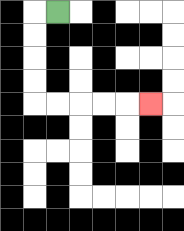{'start': '[2, 0]', 'end': '[6, 4]', 'path_directions': 'L,D,D,D,D,R,R,R,R,R', 'path_coordinates': '[[2, 0], [1, 0], [1, 1], [1, 2], [1, 3], [1, 4], [2, 4], [3, 4], [4, 4], [5, 4], [6, 4]]'}